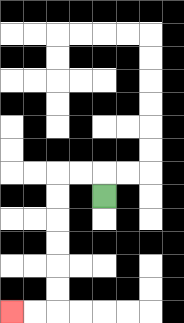{'start': '[4, 8]', 'end': '[0, 13]', 'path_directions': 'U,L,L,D,D,D,D,D,D,L,L', 'path_coordinates': '[[4, 8], [4, 7], [3, 7], [2, 7], [2, 8], [2, 9], [2, 10], [2, 11], [2, 12], [2, 13], [1, 13], [0, 13]]'}